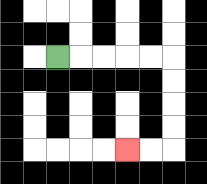{'start': '[2, 2]', 'end': '[5, 6]', 'path_directions': 'R,R,R,R,R,D,D,D,D,L,L', 'path_coordinates': '[[2, 2], [3, 2], [4, 2], [5, 2], [6, 2], [7, 2], [7, 3], [7, 4], [7, 5], [7, 6], [6, 6], [5, 6]]'}